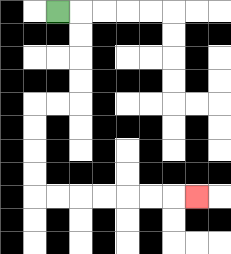{'start': '[2, 0]', 'end': '[8, 8]', 'path_directions': 'R,D,D,D,D,L,L,D,D,D,D,R,R,R,R,R,R,R', 'path_coordinates': '[[2, 0], [3, 0], [3, 1], [3, 2], [3, 3], [3, 4], [2, 4], [1, 4], [1, 5], [1, 6], [1, 7], [1, 8], [2, 8], [3, 8], [4, 8], [5, 8], [6, 8], [7, 8], [8, 8]]'}